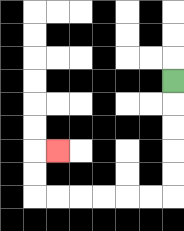{'start': '[7, 3]', 'end': '[2, 6]', 'path_directions': 'D,D,D,D,D,L,L,L,L,L,L,U,U,R', 'path_coordinates': '[[7, 3], [7, 4], [7, 5], [7, 6], [7, 7], [7, 8], [6, 8], [5, 8], [4, 8], [3, 8], [2, 8], [1, 8], [1, 7], [1, 6], [2, 6]]'}